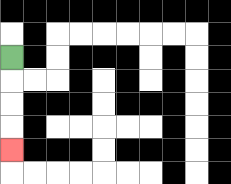{'start': '[0, 2]', 'end': '[0, 6]', 'path_directions': 'D,D,D,D', 'path_coordinates': '[[0, 2], [0, 3], [0, 4], [0, 5], [0, 6]]'}